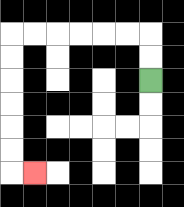{'start': '[6, 3]', 'end': '[1, 7]', 'path_directions': 'U,U,L,L,L,L,L,L,D,D,D,D,D,D,R', 'path_coordinates': '[[6, 3], [6, 2], [6, 1], [5, 1], [4, 1], [3, 1], [2, 1], [1, 1], [0, 1], [0, 2], [0, 3], [0, 4], [0, 5], [0, 6], [0, 7], [1, 7]]'}